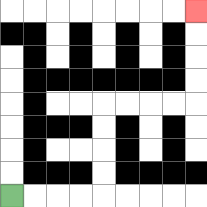{'start': '[0, 8]', 'end': '[8, 0]', 'path_directions': 'R,R,R,R,U,U,U,U,R,R,R,R,U,U,U,U', 'path_coordinates': '[[0, 8], [1, 8], [2, 8], [3, 8], [4, 8], [4, 7], [4, 6], [4, 5], [4, 4], [5, 4], [6, 4], [7, 4], [8, 4], [8, 3], [8, 2], [8, 1], [8, 0]]'}